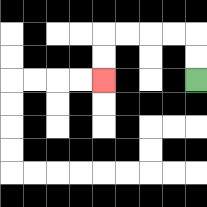{'start': '[8, 3]', 'end': '[4, 3]', 'path_directions': 'U,U,L,L,L,L,D,D', 'path_coordinates': '[[8, 3], [8, 2], [8, 1], [7, 1], [6, 1], [5, 1], [4, 1], [4, 2], [4, 3]]'}